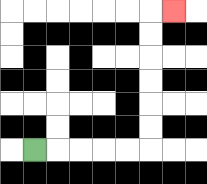{'start': '[1, 6]', 'end': '[7, 0]', 'path_directions': 'R,R,R,R,R,U,U,U,U,U,U,R', 'path_coordinates': '[[1, 6], [2, 6], [3, 6], [4, 6], [5, 6], [6, 6], [6, 5], [6, 4], [6, 3], [6, 2], [6, 1], [6, 0], [7, 0]]'}